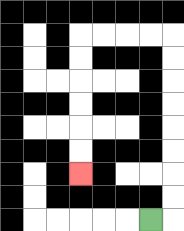{'start': '[6, 9]', 'end': '[3, 7]', 'path_directions': 'R,U,U,U,U,U,U,U,U,L,L,L,L,D,D,D,D,D,D', 'path_coordinates': '[[6, 9], [7, 9], [7, 8], [7, 7], [7, 6], [7, 5], [7, 4], [7, 3], [7, 2], [7, 1], [6, 1], [5, 1], [4, 1], [3, 1], [3, 2], [3, 3], [3, 4], [3, 5], [3, 6], [3, 7]]'}